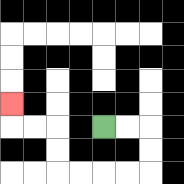{'start': '[4, 5]', 'end': '[0, 4]', 'path_directions': 'R,R,D,D,L,L,L,L,U,U,L,L,U', 'path_coordinates': '[[4, 5], [5, 5], [6, 5], [6, 6], [6, 7], [5, 7], [4, 7], [3, 7], [2, 7], [2, 6], [2, 5], [1, 5], [0, 5], [0, 4]]'}